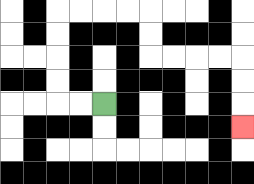{'start': '[4, 4]', 'end': '[10, 5]', 'path_directions': 'L,L,U,U,U,U,R,R,R,R,D,D,R,R,R,R,D,D,D', 'path_coordinates': '[[4, 4], [3, 4], [2, 4], [2, 3], [2, 2], [2, 1], [2, 0], [3, 0], [4, 0], [5, 0], [6, 0], [6, 1], [6, 2], [7, 2], [8, 2], [9, 2], [10, 2], [10, 3], [10, 4], [10, 5]]'}